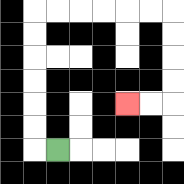{'start': '[2, 6]', 'end': '[5, 4]', 'path_directions': 'L,U,U,U,U,U,U,R,R,R,R,R,R,D,D,D,D,L,L', 'path_coordinates': '[[2, 6], [1, 6], [1, 5], [1, 4], [1, 3], [1, 2], [1, 1], [1, 0], [2, 0], [3, 0], [4, 0], [5, 0], [6, 0], [7, 0], [7, 1], [7, 2], [7, 3], [7, 4], [6, 4], [5, 4]]'}